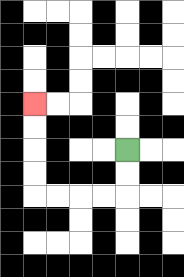{'start': '[5, 6]', 'end': '[1, 4]', 'path_directions': 'D,D,L,L,L,L,U,U,U,U', 'path_coordinates': '[[5, 6], [5, 7], [5, 8], [4, 8], [3, 8], [2, 8], [1, 8], [1, 7], [1, 6], [1, 5], [1, 4]]'}